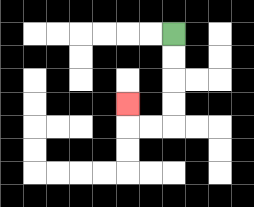{'start': '[7, 1]', 'end': '[5, 4]', 'path_directions': 'D,D,D,D,L,L,U', 'path_coordinates': '[[7, 1], [7, 2], [7, 3], [7, 4], [7, 5], [6, 5], [5, 5], [5, 4]]'}